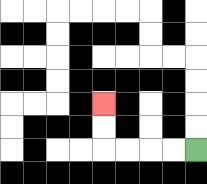{'start': '[8, 6]', 'end': '[4, 4]', 'path_directions': 'L,L,L,L,U,U', 'path_coordinates': '[[8, 6], [7, 6], [6, 6], [5, 6], [4, 6], [4, 5], [4, 4]]'}